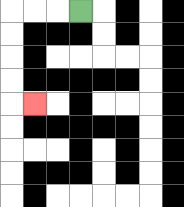{'start': '[3, 0]', 'end': '[1, 4]', 'path_directions': 'L,L,L,D,D,D,D,R', 'path_coordinates': '[[3, 0], [2, 0], [1, 0], [0, 0], [0, 1], [0, 2], [0, 3], [0, 4], [1, 4]]'}